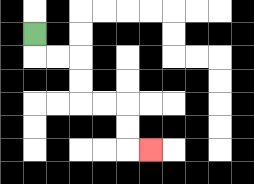{'start': '[1, 1]', 'end': '[6, 6]', 'path_directions': 'D,R,R,D,D,R,R,D,D,R', 'path_coordinates': '[[1, 1], [1, 2], [2, 2], [3, 2], [3, 3], [3, 4], [4, 4], [5, 4], [5, 5], [5, 6], [6, 6]]'}